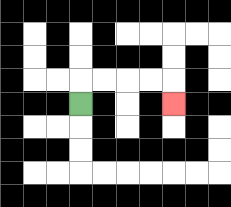{'start': '[3, 4]', 'end': '[7, 4]', 'path_directions': 'U,R,R,R,R,D', 'path_coordinates': '[[3, 4], [3, 3], [4, 3], [5, 3], [6, 3], [7, 3], [7, 4]]'}